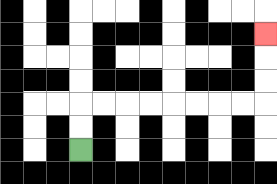{'start': '[3, 6]', 'end': '[11, 1]', 'path_directions': 'U,U,R,R,R,R,R,R,R,R,U,U,U', 'path_coordinates': '[[3, 6], [3, 5], [3, 4], [4, 4], [5, 4], [6, 4], [7, 4], [8, 4], [9, 4], [10, 4], [11, 4], [11, 3], [11, 2], [11, 1]]'}